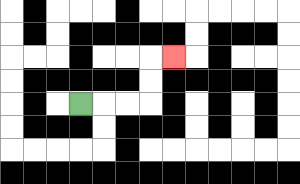{'start': '[3, 4]', 'end': '[7, 2]', 'path_directions': 'R,R,R,U,U,R', 'path_coordinates': '[[3, 4], [4, 4], [5, 4], [6, 4], [6, 3], [6, 2], [7, 2]]'}